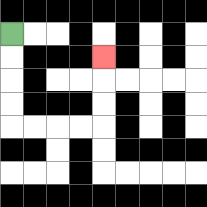{'start': '[0, 1]', 'end': '[4, 2]', 'path_directions': 'D,D,D,D,R,R,R,R,U,U,U', 'path_coordinates': '[[0, 1], [0, 2], [0, 3], [0, 4], [0, 5], [1, 5], [2, 5], [3, 5], [4, 5], [4, 4], [4, 3], [4, 2]]'}